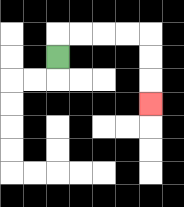{'start': '[2, 2]', 'end': '[6, 4]', 'path_directions': 'U,R,R,R,R,D,D,D', 'path_coordinates': '[[2, 2], [2, 1], [3, 1], [4, 1], [5, 1], [6, 1], [6, 2], [6, 3], [6, 4]]'}